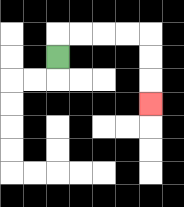{'start': '[2, 2]', 'end': '[6, 4]', 'path_directions': 'U,R,R,R,R,D,D,D', 'path_coordinates': '[[2, 2], [2, 1], [3, 1], [4, 1], [5, 1], [6, 1], [6, 2], [6, 3], [6, 4]]'}